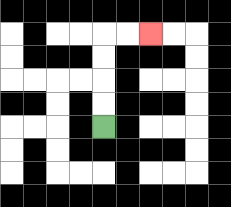{'start': '[4, 5]', 'end': '[6, 1]', 'path_directions': 'U,U,U,U,R,R', 'path_coordinates': '[[4, 5], [4, 4], [4, 3], [4, 2], [4, 1], [5, 1], [6, 1]]'}